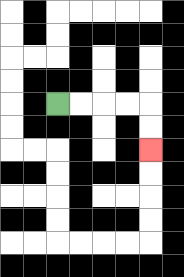{'start': '[2, 4]', 'end': '[6, 6]', 'path_directions': 'R,R,R,R,D,D', 'path_coordinates': '[[2, 4], [3, 4], [4, 4], [5, 4], [6, 4], [6, 5], [6, 6]]'}